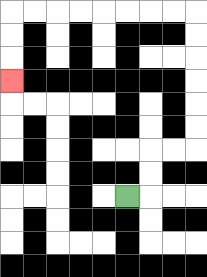{'start': '[5, 8]', 'end': '[0, 3]', 'path_directions': 'R,U,U,R,R,U,U,U,U,U,U,L,L,L,L,L,L,L,L,D,D,D', 'path_coordinates': '[[5, 8], [6, 8], [6, 7], [6, 6], [7, 6], [8, 6], [8, 5], [8, 4], [8, 3], [8, 2], [8, 1], [8, 0], [7, 0], [6, 0], [5, 0], [4, 0], [3, 0], [2, 0], [1, 0], [0, 0], [0, 1], [0, 2], [0, 3]]'}